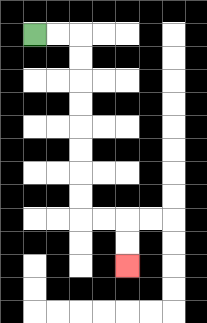{'start': '[1, 1]', 'end': '[5, 11]', 'path_directions': 'R,R,D,D,D,D,D,D,D,D,R,R,D,D', 'path_coordinates': '[[1, 1], [2, 1], [3, 1], [3, 2], [3, 3], [3, 4], [3, 5], [3, 6], [3, 7], [3, 8], [3, 9], [4, 9], [5, 9], [5, 10], [5, 11]]'}